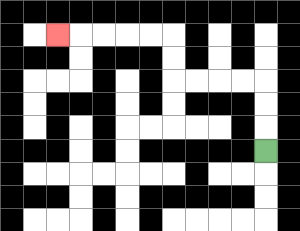{'start': '[11, 6]', 'end': '[2, 1]', 'path_directions': 'U,U,U,L,L,L,L,U,U,L,L,L,L,L', 'path_coordinates': '[[11, 6], [11, 5], [11, 4], [11, 3], [10, 3], [9, 3], [8, 3], [7, 3], [7, 2], [7, 1], [6, 1], [5, 1], [4, 1], [3, 1], [2, 1]]'}